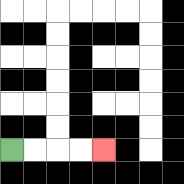{'start': '[0, 6]', 'end': '[4, 6]', 'path_directions': 'R,R,R,R', 'path_coordinates': '[[0, 6], [1, 6], [2, 6], [3, 6], [4, 6]]'}